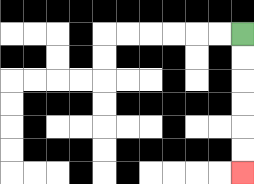{'start': '[10, 1]', 'end': '[10, 7]', 'path_directions': 'D,D,D,D,D,D', 'path_coordinates': '[[10, 1], [10, 2], [10, 3], [10, 4], [10, 5], [10, 6], [10, 7]]'}